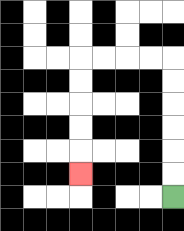{'start': '[7, 8]', 'end': '[3, 7]', 'path_directions': 'U,U,U,U,U,U,L,L,L,L,D,D,D,D,D', 'path_coordinates': '[[7, 8], [7, 7], [7, 6], [7, 5], [7, 4], [7, 3], [7, 2], [6, 2], [5, 2], [4, 2], [3, 2], [3, 3], [3, 4], [3, 5], [3, 6], [3, 7]]'}